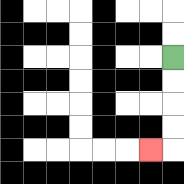{'start': '[7, 2]', 'end': '[6, 6]', 'path_directions': 'D,D,D,D,L', 'path_coordinates': '[[7, 2], [7, 3], [7, 4], [7, 5], [7, 6], [6, 6]]'}